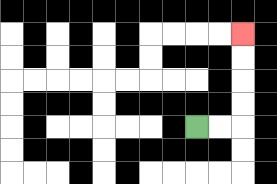{'start': '[8, 5]', 'end': '[10, 1]', 'path_directions': 'R,R,U,U,U,U', 'path_coordinates': '[[8, 5], [9, 5], [10, 5], [10, 4], [10, 3], [10, 2], [10, 1]]'}